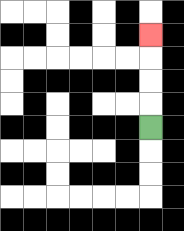{'start': '[6, 5]', 'end': '[6, 1]', 'path_directions': 'U,U,U,U', 'path_coordinates': '[[6, 5], [6, 4], [6, 3], [6, 2], [6, 1]]'}